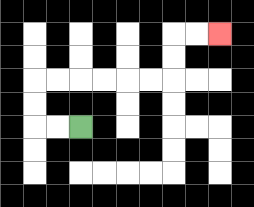{'start': '[3, 5]', 'end': '[9, 1]', 'path_directions': 'L,L,U,U,R,R,R,R,R,R,U,U,R,R', 'path_coordinates': '[[3, 5], [2, 5], [1, 5], [1, 4], [1, 3], [2, 3], [3, 3], [4, 3], [5, 3], [6, 3], [7, 3], [7, 2], [7, 1], [8, 1], [9, 1]]'}